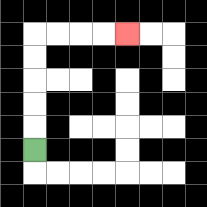{'start': '[1, 6]', 'end': '[5, 1]', 'path_directions': 'U,U,U,U,U,R,R,R,R', 'path_coordinates': '[[1, 6], [1, 5], [1, 4], [1, 3], [1, 2], [1, 1], [2, 1], [3, 1], [4, 1], [5, 1]]'}